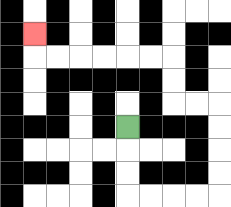{'start': '[5, 5]', 'end': '[1, 1]', 'path_directions': 'D,D,D,R,R,R,R,U,U,U,U,L,L,U,U,L,L,L,L,L,L,U', 'path_coordinates': '[[5, 5], [5, 6], [5, 7], [5, 8], [6, 8], [7, 8], [8, 8], [9, 8], [9, 7], [9, 6], [9, 5], [9, 4], [8, 4], [7, 4], [7, 3], [7, 2], [6, 2], [5, 2], [4, 2], [3, 2], [2, 2], [1, 2], [1, 1]]'}